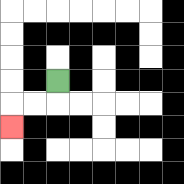{'start': '[2, 3]', 'end': '[0, 5]', 'path_directions': 'D,L,L,D', 'path_coordinates': '[[2, 3], [2, 4], [1, 4], [0, 4], [0, 5]]'}